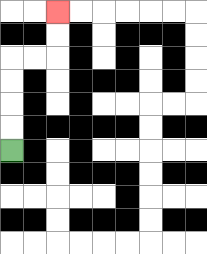{'start': '[0, 6]', 'end': '[2, 0]', 'path_directions': 'U,U,U,U,R,R,U,U', 'path_coordinates': '[[0, 6], [0, 5], [0, 4], [0, 3], [0, 2], [1, 2], [2, 2], [2, 1], [2, 0]]'}